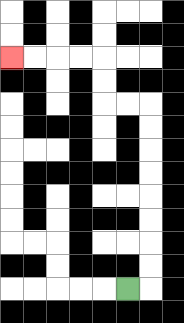{'start': '[5, 12]', 'end': '[0, 2]', 'path_directions': 'R,U,U,U,U,U,U,U,U,L,L,U,U,L,L,L,L', 'path_coordinates': '[[5, 12], [6, 12], [6, 11], [6, 10], [6, 9], [6, 8], [6, 7], [6, 6], [6, 5], [6, 4], [5, 4], [4, 4], [4, 3], [4, 2], [3, 2], [2, 2], [1, 2], [0, 2]]'}